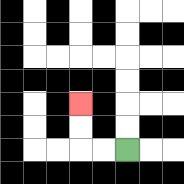{'start': '[5, 6]', 'end': '[3, 4]', 'path_directions': 'L,L,U,U', 'path_coordinates': '[[5, 6], [4, 6], [3, 6], [3, 5], [3, 4]]'}